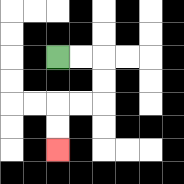{'start': '[2, 2]', 'end': '[2, 6]', 'path_directions': 'R,R,D,D,L,L,D,D', 'path_coordinates': '[[2, 2], [3, 2], [4, 2], [4, 3], [4, 4], [3, 4], [2, 4], [2, 5], [2, 6]]'}